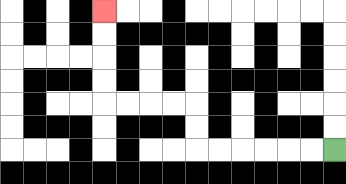{'start': '[14, 6]', 'end': '[4, 0]', 'path_directions': 'L,L,L,L,L,L,U,U,L,L,L,L,U,U,U,U', 'path_coordinates': '[[14, 6], [13, 6], [12, 6], [11, 6], [10, 6], [9, 6], [8, 6], [8, 5], [8, 4], [7, 4], [6, 4], [5, 4], [4, 4], [4, 3], [4, 2], [4, 1], [4, 0]]'}